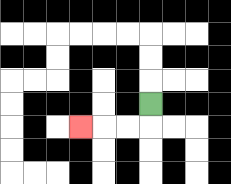{'start': '[6, 4]', 'end': '[3, 5]', 'path_directions': 'D,L,L,L', 'path_coordinates': '[[6, 4], [6, 5], [5, 5], [4, 5], [3, 5]]'}